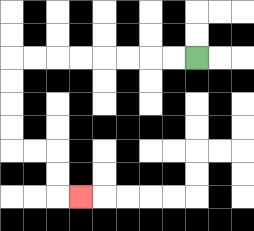{'start': '[8, 2]', 'end': '[3, 8]', 'path_directions': 'L,L,L,L,L,L,L,L,D,D,D,D,R,R,D,D,R', 'path_coordinates': '[[8, 2], [7, 2], [6, 2], [5, 2], [4, 2], [3, 2], [2, 2], [1, 2], [0, 2], [0, 3], [0, 4], [0, 5], [0, 6], [1, 6], [2, 6], [2, 7], [2, 8], [3, 8]]'}